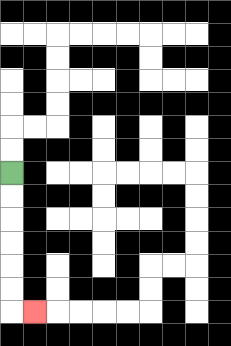{'start': '[0, 7]', 'end': '[1, 13]', 'path_directions': 'D,D,D,D,D,D,R', 'path_coordinates': '[[0, 7], [0, 8], [0, 9], [0, 10], [0, 11], [0, 12], [0, 13], [1, 13]]'}